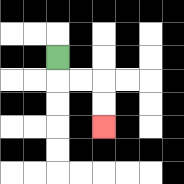{'start': '[2, 2]', 'end': '[4, 5]', 'path_directions': 'D,R,R,D,D', 'path_coordinates': '[[2, 2], [2, 3], [3, 3], [4, 3], [4, 4], [4, 5]]'}